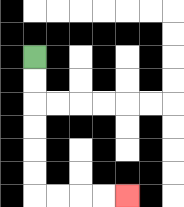{'start': '[1, 2]', 'end': '[5, 8]', 'path_directions': 'D,D,D,D,D,D,R,R,R,R', 'path_coordinates': '[[1, 2], [1, 3], [1, 4], [1, 5], [1, 6], [1, 7], [1, 8], [2, 8], [3, 8], [4, 8], [5, 8]]'}